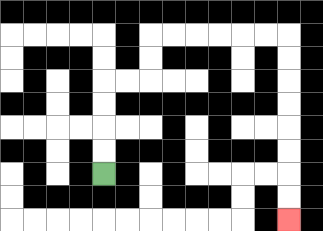{'start': '[4, 7]', 'end': '[12, 9]', 'path_directions': 'U,U,U,U,R,R,U,U,R,R,R,R,R,R,D,D,D,D,D,D,D,D', 'path_coordinates': '[[4, 7], [4, 6], [4, 5], [4, 4], [4, 3], [5, 3], [6, 3], [6, 2], [6, 1], [7, 1], [8, 1], [9, 1], [10, 1], [11, 1], [12, 1], [12, 2], [12, 3], [12, 4], [12, 5], [12, 6], [12, 7], [12, 8], [12, 9]]'}